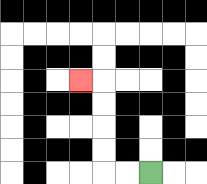{'start': '[6, 7]', 'end': '[3, 3]', 'path_directions': 'L,L,U,U,U,U,L', 'path_coordinates': '[[6, 7], [5, 7], [4, 7], [4, 6], [4, 5], [4, 4], [4, 3], [3, 3]]'}